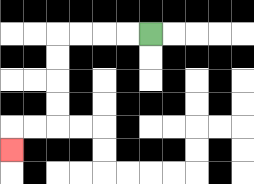{'start': '[6, 1]', 'end': '[0, 6]', 'path_directions': 'L,L,L,L,D,D,D,D,L,L,D', 'path_coordinates': '[[6, 1], [5, 1], [4, 1], [3, 1], [2, 1], [2, 2], [2, 3], [2, 4], [2, 5], [1, 5], [0, 5], [0, 6]]'}